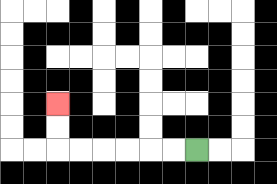{'start': '[8, 6]', 'end': '[2, 4]', 'path_directions': 'L,L,L,L,L,L,U,U', 'path_coordinates': '[[8, 6], [7, 6], [6, 6], [5, 6], [4, 6], [3, 6], [2, 6], [2, 5], [2, 4]]'}